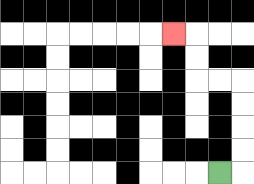{'start': '[9, 7]', 'end': '[7, 1]', 'path_directions': 'R,U,U,U,U,L,L,U,U,L', 'path_coordinates': '[[9, 7], [10, 7], [10, 6], [10, 5], [10, 4], [10, 3], [9, 3], [8, 3], [8, 2], [8, 1], [7, 1]]'}